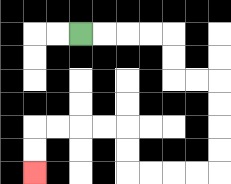{'start': '[3, 1]', 'end': '[1, 7]', 'path_directions': 'R,R,R,R,D,D,R,R,D,D,D,D,L,L,L,L,U,U,L,L,L,L,D,D', 'path_coordinates': '[[3, 1], [4, 1], [5, 1], [6, 1], [7, 1], [7, 2], [7, 3], [8, 3], [9, 3], [9, 4], [9, 5], [9, 6], [9, 7], [8, 7], [7, 7], [6, 7], [5, 7], [5, 6], [5, 5], [4, 5], [3, 5], [2, 5], [1, 5], [1, 6], [1, 7]]'}